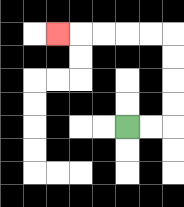{'start': '[5, 5]', 'end': '[2, 1]', 'path_directions': 'R,R,U,U,U,U,L,L,L,L,L', 'path_coordinates': '[[5, 5], [6, 5], [7, 5], [7, 4], [7, 3], [7, 2], [7, 1], [6, 1], [5, 1], [4, 1], [3, 1], [2, 1]]'}